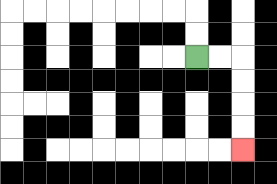{'start': '[8, 2]', 'end': '[10, 6]', 'path_directions': 'R,R,D,D,D,D', 'path_coordinates': '[[8, 2], [9, 2], [10, 2], [10, 3], [10, 4], [10, 5], [10, 6]]'}